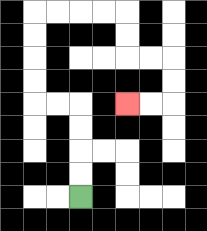{'start': '[3, 8]', 'end': '[5, 4]', 'path_directions': 'U,U,U,U,L,L,U,U,U,U,R,R,R,R,D,D,R,R,D,D,L,L', 'path_coordinates': '[[3, 8], [3, 7], [3, 6], [3, 5], [3, 4], [2, 4], [1, 4], [1, 3], [1, 2], [1, 1], [1, 0], [2, 0], [3, 0], [4, 0], [5, 0], [5, 1], [5, 2], [6, 2], [7, 2], [7, 3], [7, 4], [6, 4], [5, 4]]'}